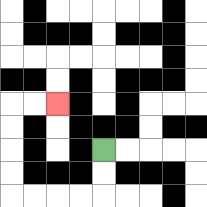{'start': '[4, 6]', 'end': '[2, 4]', 'path_directions': 'D,D,L,L,L,L,U,U,U,U,R,R', 'path_coordinates': '[[4, 6], [4, 7], [4, 8], [3, 8], [2, 8], [1, 8], [0, 8], [0, 7], [0, 6], [0, 5], [0, 4], [1, 4], [2, 4]]'}